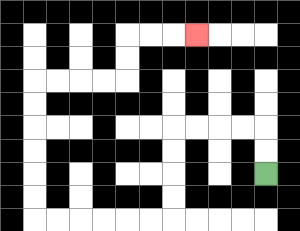{'start': '[11, 7]', 'end': '[8, 1]', 'path_directions': 'U,U,L,L,L,L,D,D,D,D,L,L,L,L,L,L,U,U,U,U,U,U,R,R,R,R,U,U,R,R,R', 'path_coordinates': '[[11, 7], [11, 6], [11, 5], [10, 5], [9, 5], [8, 5], [7, 5], [7, 6], [7, 7], [7, 8], [7, 9], [6, 9], [5, 9], [4, 9], [3, 9], [2, 9], [1, 9], [1, 8], [1, 7], [1, 6], [1, 5], [1, 4], [1, 3], [2, 3], [3, 3], [4, 3], [5, 3], [5, 2], [5, 1], [6, 1], [7, 1], [8, 1]]'}